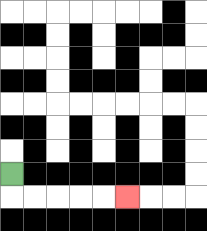{'start': '[0, 7]', 'end': '[5, 8]', 'path_directions': 'D,R,R,R,R,R', 'path_coordinates': '[[0, 7], [0, 8], [1, 8], [2, 8], [3, 8], [4, 8], [5, 8]]'}